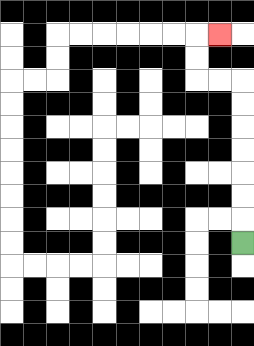{'start': '[10, 10]', 'end': '[9, 1]', 'path_directions': 'U,U,U,U,U,U,U,L,L,U,U,R', 'path_coordinates': '[[10, 10], [10, 9], [10, 8], [10, 7], [10, 6], [10, 5], [10, 4], [10, 3], [9, 3], [8, 3], [8, 2], [8, 1], [9, 1]]'}